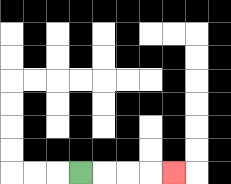{'start': '[3, 7]', 'end': '[7, 7]', 'path_directions': 'R,R,R,R', 'path_coordinates': '[[3, 7], [4, 7], [5, 7], [6, 7], [7, 7]]'}